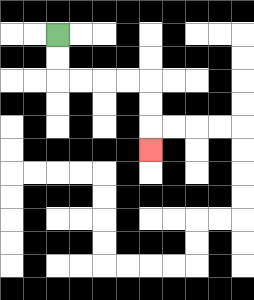{'start': '[2, 1]', 'end': '[6, 6]', 'path_directions': 'D,D,R,R,R,R,D,D,D', 'path_coordinates': '[[2, 1], [2, 2], [2, 3], [3, 3], [4, 3], [5, 3], [6, 3], [6, 4], [6, 5], [6, 6]]'}